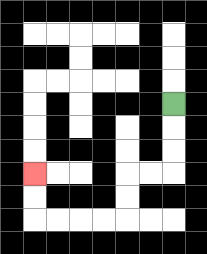{'start': '[7, 4]', 'end': '[1, 7]', 'path_directions': 'D,D,D,L,L,D,D,L,L,L,L,U,U', 'path_coordinates': '[[7, 4], [7, 5], [7, 6], [7, 7], [6, 7], [5, 7], [5, 8], [5, 9], [4, 9], [3, 9], [2, 9], [1, 9], [1, 8], [1, 7]]'}